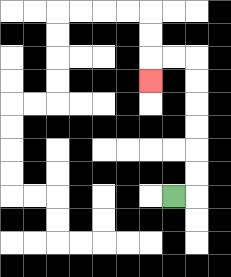{'start': '[7, 8]', 'end': '[6, 3]', 'path_directions': 'R,U,U,U,U,U,U,L,L,D', 'path_coordinates': '[[7, 8], [8, 8], [8, 7], [8, 6], [8, 5], [8, 4], [8, 3], [8, 2], [7, 2], [6, 2], [6, 3]]'}